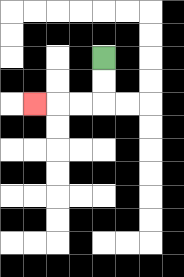{'start': '[4, 2]', 'end': '[1, 4]', 'path_directions': 'D,D,L,L,L', 'path_coordinates': '[[4, 2], [4, 3], [4, 4], [3, 4], [2, 4], [1, 4]]'}